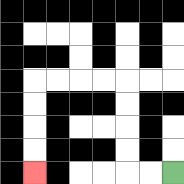{'start': '[7, 7]', 'end': '[1, 7]', 'path_directions': 'L,L,U,U,U,U,L,L,L,L,D,D,D,D', 'path_coordinates': '[[7, 7], [6, 7], [5, 7], [5, 6], [5, 5], [5, 4], [5, 3], [4, 3], [3, 3], [2, 3], [1, 3], [1, 4], [1, 5], [1, 6], [1, 7]]'}